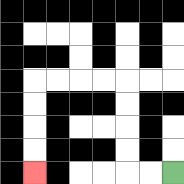{'start': '[7, 7]', 'end': '[1, 7]', 'path_directions': 'L,L,U,U,U,U,L,L,L,L,D,D,D,D', 'path_coordinates': '[[7, 7], [6, 7], [5, 7], [5, 6], [5, 5], [5, 4], [5, 3], [4, 3], [3, 3], [2, 3], [1, 3], [1, 4], [1, 5], [1, 6], [1, 7]]'}